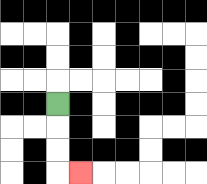{'start': '[2, 4]', 'end': '[3, 7]', 'path_directions': 'D,D,D,R', 'path_coordinates': '[[2, 4], [2, 5], [2, 6], [2, 7], [3, 7]]'}